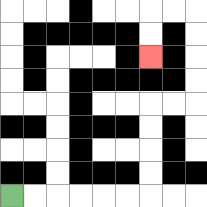{'start': '[0, 8]', 'end': '[6, 2]', 'path_directions': 'R,R,R,R,R,R,U,U,U,U,R,R,U,U,U,U,L,L,D,D', 'path_coordinates': '[[0, 8], [1, 8], [2, 8], [3, 8], [4, 8], [5, 8], [6, 8], [6, 7], [6, 6], [6, 5], [6, 4], [7, 4], [8, 4], [8, 3], [8, 2], [8, 1], [8, 0], [7, 0], [6, 0], [6, 1], [6, 2]]'}